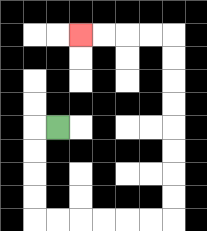{'start': '[2, 5]', 'end': '[3, 1]', 'path_directions': 'L,D,D,D,D,R,R,R,R,R,R,U,U,U,U,U,U,U,U,L,L,L,L', 'path_coordinates': '[[2, 5], [1, 5], [1, 6], [1, 7], [1, 8], [1, 9], [2, 9], [3, 9], [4, 9], [5, 9], [6, 9], [7, 9], [7, 8], [7, 7], [7, 6], [7, 5], [7, 4], [7, 3], [7, 2], [7, 1], [6, 1], [5, 1], [4, 1], [3, 1]]'}